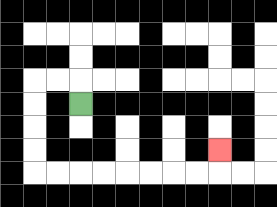{'start': '[3, 4]', 'end': '[9, 6]', 'path_directions': 'U,L,L,D,D,D,D,R,R,R,R,R,R,R,R,U', 'path_coordinates': '[[3, 4], [3, 3], [2, 3], [1, 3], [1, 4], [1, 5], [1, 6], [1, 7], [2, 7], [3, 7], [4, 7], [5, 7], [6, 7], [7, 7], [8, 7], [9, 7], [9, 6]]'}